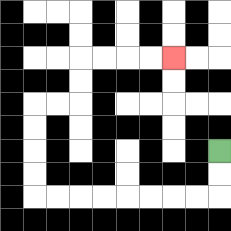{'start': '[9, 6]', 'end': '[7, 2]', 'path_directions': 'D,D,L,L,L,L,L,L,L,L,U,U,U,U,R,R,U,U,R,R,R,R', 'path_coordinates': '[[9, 6], [9, 7], [9, 8], [8, 8], [7, 8], [6, 8], [5, 8], [4, 8], [3, 8], [2, 8], [1, 8], [1, 7], [1, 6], [1, 5], [1, 4], [2, 4], [3, 4], [3, 3], [3, 2], [4, 2], [5, 2], [6, 2], [7, 2]]'}